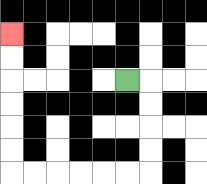{'start': '[5, 3]', 'end': '[0, 1]', 'path_directions': 'R,D,D,D,D,L,L,L,L,L,L,U,U,U,U,U,U', 'path_coordinates': '[[5, 3], [6, 3], [6, 4], [6, 5], [6, 6], [6, 7], [5, 7], [4, 7], [3, 7], [2, 7], [1, 7], [0, 7], [0, 6], [0, 5], [0, 4], [0, 3], [0, 2], [0, 1]]'}